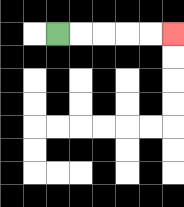{'start': '[2, 1]', 'end': '[7, 1]', 'path_directions': 'R,R,R,R,R', 'path_coordinates': '[[2, 1], [3, 1], [4, 1], [5, 1], [6, 1], [7, 1]]'}